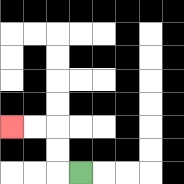{'start': '[3, 7]', 'end': '[0, 5]', 'path_directions': 'L,U,U,L,L', 'path_coordinates': '[[3, 7], [2, 7], [2, 6], [2, 5], [1, 5], [0, 5]]'}